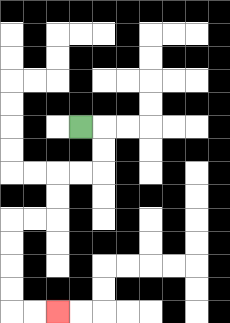{'start': '[3, 5]', 'end': '[2, 13]', 'path_directions': 'R,D,D,L,L,D,D,L,L,D,D,D,D,R,R', 'path_coordinates': '[[3, 5], [4, 5], [4, 6], [4, 7], [3, 7], [2, 7], [2, 8], [2, 9], [1, 9], [0, 9], [0, 10], [0, 11], [0, 12], [0, 13], [1, 13], [2, 13]]'}